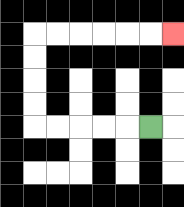{'start': '[6, 5]', 'end': '[7, 1]', 'path_directions': 'L,L,L,L,L,U,U,U,U,R,R,R,R,R,R', 'path_coordinates': '[[6, 5], [5, 5], [4, 5], [3, 5], [2, 5], [1, 5], [1, 4], [1, 3], [1, 2], [1, 1], [2, 1], [3, 1], [4, 1], [5, 1], [6, 1], [7, 1]]'}